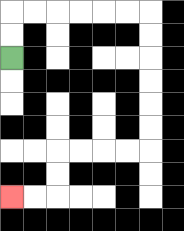{'start': '[0, 2]', 'end': '[0, 8]', 'path_directions': 'U,U,R,R,R,R,R,R,D,D,D,D,D,D,L,L,L,L,D,D,L,L', 'path_coordinates': '[[0, 2], [0, 1], [0, 0], [1, 0], [2, 0], [3, 0], [4, 0], [5, 0], [6, 0], [6, 1], [6, 2], [6, 3], [6, 4], [6, 5], [6, 6], [5, 6], [4, 6], [3, 6], [2, 6], [2, 7], [2, 8], [1, 8], [0, 8]]'}